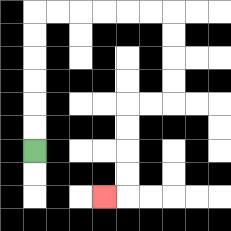{'start': '[1, 6]', 'end': '[4, 8]', 'path_directions': 'U,U,U,U,U,U,R,R,R,R,R,R,D,D,D,D,L,L,D,D,D,D,L', 'path_coordinates': '[[1, 6], [1, 5], [1, 4], [1, 3], [1, 2], [1, 1], [1, 0], [2, 0], [3, 0], [4, 0], [5, 0], [6, 0], [7, 0], [7, 1], [7, 2], [7, 3], [7, 4], [6, 4], [5, 4], [5, 5], [5, 6], [5, 7], [5, 8], [4, 8]]'}